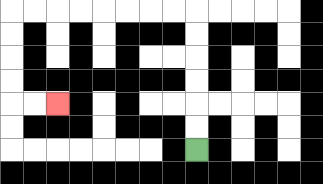{'start': '[8, 6]', 'end': '[2, 4]', 'path_directions': 'U,U,U,U,U,U,L,L,L,L,L,L,L,L,D,D,D,D,R,R', 'path_coordinates': '[[8, 6], [8, 5], [8, 4], [8, 3], [8, 2], [8, 1], [8, 0], [7, 0], [6, 0], [5, 0], [4, 0], [3, 0], [2, 0], [1, 0], [0, 0], [0, 1], [0, 2], [0, 3], [0, 4], [1, 4], [2, 4]]'}